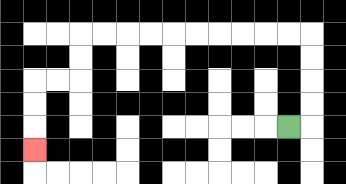{'start': '[12, 5]', 'end': '[1, 6]', 'path_directions': 'R,U,U,U,U,L,L,L,L,L,L,L,L,L,L,D,D,L,L,D,D,D', 'path_coordinates': '[[12, 5], [13, 5], [13, 4], [13, 3], [13, 2], [13, 1], [12, 1], [11, 1], [10, 1], [9, 1], [8, 1], [7, 1], [6, 1], [5, 1], [4, 1], [3, 1], [3, 2], [3, 3], [2, 3], [1, 3], [1, 4], [1, 5], [1, 6]]'}